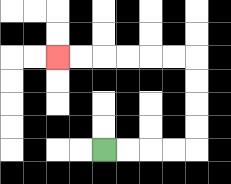{'start': '[4, 6]', 'end': '[2, 2]', 'path_directions': 'R,R,R,R,U,U,U,U,L,L,L,L,L,L', 'path_coordinates': '[[4, 6], [5, 6], [6, 6], [7, 6], [8, 6], [8, 5], [8, 4], [8, 3], [8, 2], [7, 2], [6, 2], [5, 2], [4, 2], [3, 2], [2, 2]]'}